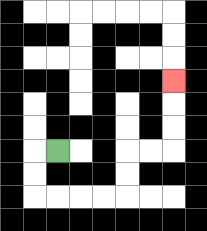{'start': '[2, 6]', 'end': '[7, 3]', 'path_directions': 'L,D,D,R,R,R,R,U,U,R,R,U,U,U', 'path_coordinates': '[[2, 6], [1, 6], [1, 7], [1, 8], [2, 8], [3, 8], [4, 8], [5, 8], [5, 7], [5, 6], [6, 6], [7, 6], [7, 5], [7, 4], [7, 3]]'}